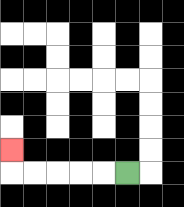{'start': '[5, 7]', 'end': '[0, 6]', 'path_directions': 'L,L,L,L,L,U', 'path_coordinates': '[[5, 7], [4, 7], [3, 7], [2, 7], [1, 7], [0, 7], [0, 6]]'}